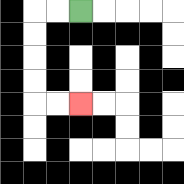{'start': '[3, 0]', 'end': '[3, 4]', 'path_directions': 'L,L,D,D,D,D,R,R', 'path_coordinates': '[[3, 0], [2, 0], [1, 0], [1, 1], [1, 2], [1, 3], [1, 4], [2, 4], [3, 4]]'}